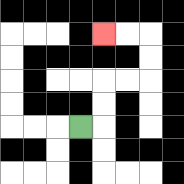{'start': '[3, 5]', 'end': '[4, 1]', 'path_directions': 'R,U,U,R,R,U,U,L,L', 'path_coordinates': '[[3, 5], [4, 5], [4, 4], [4, 3], [5, 3], [6, 3], [6, 2], [6, 1], [5, 1], [4, 1]]'}